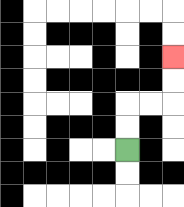{'start': '[5, 6]', 'end': '[7, 2]', 'path_directions': 'U,U,R,R,U,U', 'path_coordinates': '[[5, 6], [5, 5], [5, 4], [6, 4], [7, 4], [7, 3], [7, 2]]'}